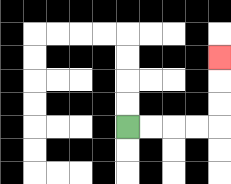{'start': '[5, 5]', 'end': '[9, 2]', 'path_directions': 'R,R,R,R,U,U,U', 'path_coordinates': '[[5, 5], [6, 5], [7, 5], [8, 5], [9, 5], [9, 4], [9, 3], [9, 2]]'}